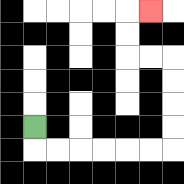{'start': '[1, 5]', 'end': '[6, 0]', 'path_directions': 'D,R,R,R,R,R,R,U,U,U,U,L,L,U,U,R', 'path_coordinates': '[[1, 5], [1, 6], [2, 6], [3, 6], [4, 6], [5, 6], [6, 6], [7, 6], [7, 5], [7, 4], [7, 3], [7, 2], [6, 2], [5, 2], [5, 1], [5, 0], [6, 0]]'}